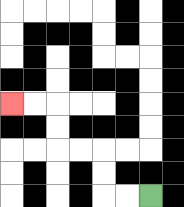{'start': '[6, 8]', 'end': '[0, 4]', 'path_directions': 'L,L,U,U,L,L,U,U,L,L', 'path_coordinates': '[[6, 8], [5, 8], [4, 8], [4, 7], [4, 6], [3, 6], [2, 6], [2, 5], [2, 4], [1, 4], [0, 4]]'}